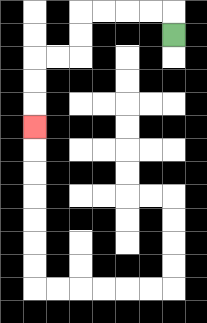{'start': '[7, 1]', 'end': '[1, 5]', 'path_directions': 'U,L,L,L,L,D,D,L,L,D,D,D', 'path_coordinates': '[[7, 1], [7, 0], [6, 0], [5, 0], [4, 0], [3, 0], [3, 1], [3, 2], [2, 2], [1, 2], [1, 3], [1, 4], [1, 5]]'}